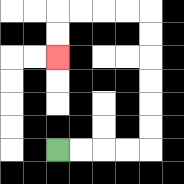{'start': '[2, 6]', 'end': '[2, 2]', 'path_directions': 'R,R,R,R,U,U,U,U,U,U,L,L,L,L,D,D', 'path_coordinates': '[[2, 6], [3, 6], [4, 6], [5, 6], [6, 6], [6, 5], [6, 4], [6, 3], [6, 2], [6, 1], [6, 0], [5, 0], [4, 0], [3, 0], [2, 0], [2, 1], [2, 2]]'}